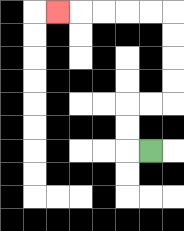{'start': '[6, 6]', 'end': '[2, 0]', 'path_directions': 'L,U,U,R,R,U,U,U,U,L,L,L,L,L', 'path_coordinates': '[[6, 6], [5, 6], [5, 5], [5, 4], [6, 4], [7, 4], [7, 3], [7, 2], [7, 1], [7, 0], [6, 0], [5, 0], [4, 0], [3, 0], [2, 0]]'}